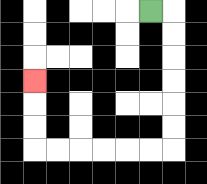{'start': '[6, 0]', 'end': '[1, 3]', 'path_directions': 'R,D,D,D,D,D,D,L,L,L,L,L,L,U,U,U', 'path_coordinates': '[[6, 0], [7, 0], [7, 1], [7, 2], [7, 3], [7, 4], [7, 5], [7, 6], [6, 6], [5, 6], [4, 6], [3, 6], [2, 6], [1, 6], [1, 5], [1, 4], [1, 3]]'}